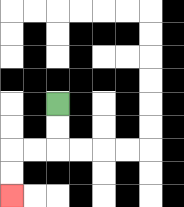{'start': '[2, 4]', 'end': '[0, 8]', 'path_directions': 'D,D,L,L,D,D', 'path_coordinates': '[[2, 4], [2, 5], [2, 6], [1, 6], [0, 6], [0, 7], [0, 8]]'}